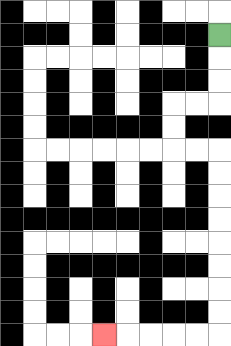{'start': '[9, 1]', 'end': '[4, 14]', 'path_directions': 'D,D,D,L,L,D,D,R,R,D,D,D,D,D,D,D,D,L,L,L,L,L', 'path_coordinates': '[[9, 1], [9, 2], [9, 3], [9, 4], [8, 4], [7, 4], [7, 5], [7, 6], [8, 6], [9, 6], [9, 7], [9, 8], [9, 9], [9, 10], [9, 11], [9, 12], [9, 13], [9, 14], [8, 14], [7, 14], [6, 14], [5, 14], [4, 14]]'}